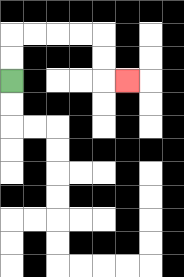{'start': '[0, 3]', 'end': '[5, 3]', 'path_directions': 'U,U,R,R,R,R,D,D,R', 'path_coordinates': '[[0, 3], [0, 2], [0, 1], [1, 1], [2, 1], [3, 1], [4, 1], [4, 2], [4, 3], [5, 3]]'}